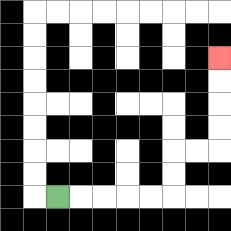{'start': '[2, 8]', 'end': '[9, 2]', 'path_directions': 'R,R,R,R,R,U,U,R,R,U,U,U,U', 'path_coordinates': '[[2, 8], [3, 8], [4, 8], [5, 8], [6, 8], [7, 8], [7, 7], [7, 6], [8, 6], [9, 6], [9, 5], [9, 4], [9, 3], [9, 2]]'}